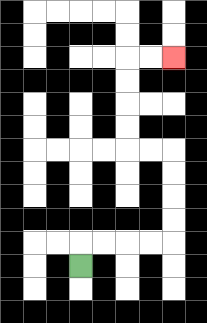{'start': '[3, 11]', 'end': '[7, 2]', 'path_directions': 'U,R,R,R,R,U,U,U,U,L,L,U,U,U,U,R,R', 'path_coordinates': '[[3, 11], [3, 10], [4, 10], [5, 10], [6, 10], [7, 10], [7, 9], [7, 8], [7, 7], [7, 6], [6, 6], [5, 6], [5, 5], [5, 4], [5, 3], [5, 2], [6, 2], [7, 2]]'}